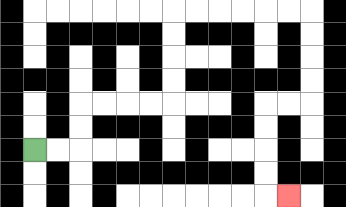{'start': '[1, 6]', 'end': '[12, 8]', 'path_directions': 'R,R,U,U,R,R,R,R,U,U,U,U,R,R,R,R,R,R,D,D,D,D,L,L,D,D,D,D,R', 'path_coordinates': '[[1, 6], [2, 6], [3, 6], [3, 5], [3, 4], [4, 4], [5, 4], [6, 4], [7, 4], [7, 3], [7, 2], [7, 1], [7, 0], [8, 0], [9, 0], [10, 0], [11, 0], [12, 0], [13, 0], [13, 1], [13, 2], [13, 3], [13, 4], [12, 4], [11, 4], [11, 5], [11, 6], [11, 7], [11, 8], [12, 8]]'}